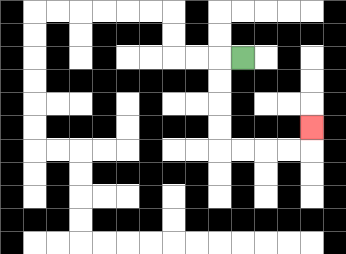{'start': '[10, 2]', 'end': '[13, 5]', 'path_directions': 'L,D,D,D,D,R,R,R,R,U', 'path_coordinates': '[[10, 2], [9, 2], [9, 3], [9, 4], [9, 5], [9, 6], [10, 6], [11, 6], [12, 6], [13, 6], [13, 5]]'}